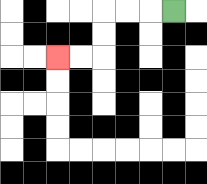{'start': '[7, 0]', 'end': '[2, 2]', 'path_directions': 'L,L,L,D,D,L,L', 'path_coordinates': '[[7, 0], [6, 0], [5, 0], [4, 0], [4, 1], [4, 2], [3, 2], [2, 2]]'}